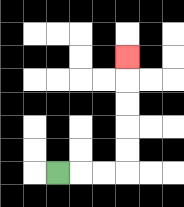{'start': '[2, 7]', 'end': '[5, 2]', 'path_directions': 'R,R,R,U,U,U,U,U', 'path_coordinates': '[[2, 7], [3, 7], [4, 7], [5, 7], [5, 6], [5, 5], [5, 4], [5, 3], [5, 2]]'}